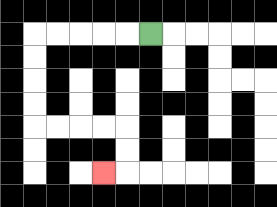{'start': '[6, 1]', 'end': '[4, 7]', 'path_directions': 'L,L,L,L,L,D,D,D,D,R,R,R,R,D,D,L', 'path_coordinates': '[[6, 1], [5, 1], [4, 1], [3, 1], [2, 1], [1, 1], [1, 2], [1, 3], [1, 4], [1, 5], [2, 5], [3, 5], [4, 5], [5, 5], [5, 6], [5, 7], [4, 7]]'}